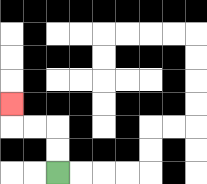{'start': '[2, 7]', 'end': '[0, 4]', 'path_directions': 'U,U,L,L,U', 'path_coordinates': '[[2, 7], [2, 6], [2, 5], [1, 5], [0, 5], [0, 4]]'}